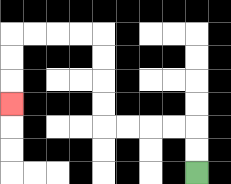{'start': '[8, 7]', 'end': '[0, 4]', 'path_directions': 'U,U,L,L,L,L,U,U,U,U,L,L,L,L,D,D,D', 'path_coordinates': '[[8, 7], [8, 6], [8, 5], [7, 5], [6, 5], [5, 5], [4, 5], [4, 4], [4, 3], [4, 2], [4, 1], [3, 1], [2, 1], [1, 1], [0, 1], [0, 2], [0, 3], [0, 4]]'}